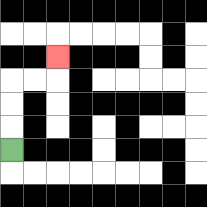{'start': '[0, 6]', 'end': '[2, 2]', 'path_directions': 'U,U,U,R,R,U', 'path_coordinates': '[[0, 6], [0, 5], [0, 4], [0, 3], [1, 3], [2, 3], [2, 2]]'}